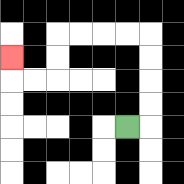{'start': '[5, 5]', 'end': '[0, 2]', 'path_directions': 'R,U,U,U,U,L,L,L,L,D,D,L,L,U', 'path_coordinates': '[[5, 5], [6, 5], [6, 4], [6, 3], [6, 2], [6, 1], [5, 1], [4, 1], [3, 1], [2, 1], [2, 2], [2, 3], [1, 3], [0, 3], [0, 2]]'}